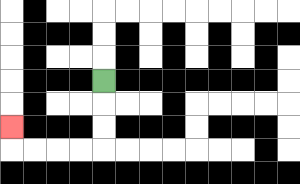{'start': '[4, 3]', 'end': '[0, 5]', 'path_directions': 'D,D,D,L,L,L,L,U', 'path_coordinates': '[[4, 3], [4, 4], [4, 5], [4, 6], [3, 6], [2, 6], [1, 6], [0, 6], [0, 5]]'}